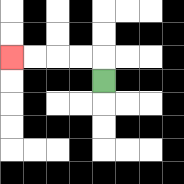{'start': '[4, 3]', 'end': '[0, 2]', 'path_directions': 'U,L,L,L,L', 'path_coordinates': '[[4, 3], [4, 2], [3, 2], [2, 2], [1, 2], [0, 2]]'}